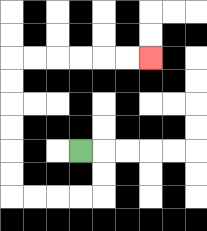{'start': '[3, 6]', 'end': '[6, 2]', 'path_directions': 'R,D,D,L,L,L,L,U,U,U,U,U,U,R,R,R,R,R,R', 'path_coordinates': '[[3, 6], [4, 6], [4, 7], [4, 8], [3, 8], [2, 8], [1, 8], [0, 8], [0, 7], [0, 6], [0, 5], [0, 4], [0, 3], [0, 2], [1, 2], [2, 2], [3, 2], [4, 2], [5, 2], [6, 2]]'}